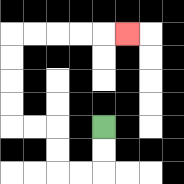{'start': '[4, 5]', 'end': '[5, 1]', 'path_directions': 'D,D,L,L,U,U,L,L,U,U,U,U,R,R,R,R,R', 'path_coordinates': '[[4, 5], [4, 6], [4, 7], [3, 7], [2, 7], [2, 6], [2, 5], [1, 5], [0, 5], [0, 4], [0, 3], [0, 2], [0, 1], [1, 1], [2, 1], [3, 1], [4, 1], [5, 1]]'}